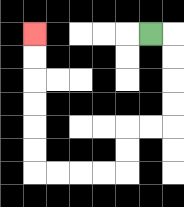{'start': '[6, 1]', 'end': '[1, 1]', 'path_directions': 'R,D,D,D,D,L,L,D,D,L,L,L,L,U,U,U,U,U,U', 'path_coordinates': '[[6, 1], [7, 1], [7, 2], [7, 3], [7, 4], [7, 5], [6, 5], [5, 5], [5, 6], [5, 7], [4, 7], [3, 7], [2, 7], [1, 7], [1, 6], [1, 5], [1, 4], [1, 3], [1, 2], [1, 1]]'}